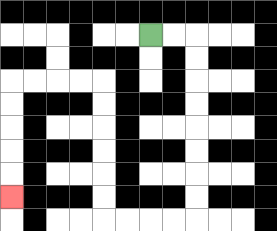{'start': '[6, 1]', 'end': '[0, 8]', 'path_directions': 'R,R,D,D,D,D,D,D,D,D,L,L,L,L,U,U,U,U,U,U,L,L,L,L,D,D,D,D,D', 'path_coordinates': '[[6, 1], [7, 1], [8, 1], [8, 2], [8, 3], [8, 4], [8, 5], [8, 6], [8, 7], [8, 8], [8, 9], [7, 9], [6, 9], [5, 9], [4, 9], [4, 8], [4, 7], [4, 6], [4, 5], [4, 4], [4, 3], [3, 3], [2, 3], [1, 3], [0, 3], [0, 4], [0, 5], [0, 6], [0, 7], [0, 8]]'}